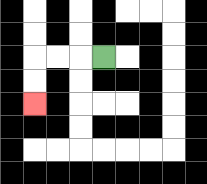{'start': '[4, 2]', 'end': '[1, 4]', 'path_directions': 'L,L,L,D,D', 'path_coordinates': '[[4, 2], [3, 2], [2, 2], [1, 2], [1, 3], [1, 4]]'}